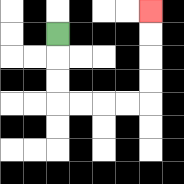{'start': '[2, 1]', 'end': '[6, 0]', 'path_directions': 'D,D,D,R,R,R,R,U,U,U,U', 'path_coordinates': '[[2, 1], [2, 2], [2, 3], [2, 4], [3, 4], [4, 4], [5, 4], [6, 4], [6, 3], [6, 2], [6, 1], [6, 0]]'}